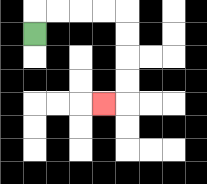{'start': '[1, 1]', 'end': '[4, 4]', 'path_directions': 'U,R,R,R,R,D,D,D,D,L', 'path_coordinates': '[[1, 1], [1, 0], [2, 0], [3, 0], [4, 0], [5, 0], [5, 1], [5, 2], [5, 3], [5, 4], [4, 4]]'}